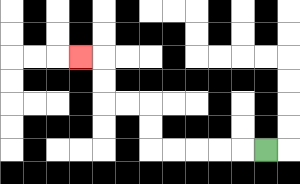{'start': '[11, 6]', 'end': '[3, 2]', 'path_directions': 'L,L,L,L,L,U,U,L,L,U,U,L', 'path_coordinates': '[[11, 6], [10, 6], [9, 6], [8, 6], [7, 6], [6, 6], [6, 5], [6, 4], [5, 4], [4, 4], [4, 3], [4, 2], [3, 2]]'}